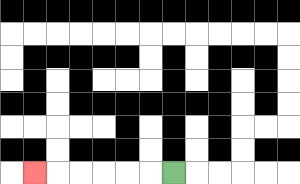{'start': '[7, 7]', 'end': '[1, 7]', 'path_directions': 'L,L,L,L,L,L', 'path_coordinates': '[[7, 7], [6, 7], [5, 7], [4, 7], [3, 7], [2, 7], [1, 7]]'}